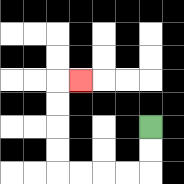{'start': '[6, 5]', 'end': '[3, 3]', 'path_directions': 'D,D,L,L,L,L,U,U,U,U,R', 'path_coordinates': '[[6, 5], [6, 6], [6, 7], [5, 7], [4, 7], [3, 7], [2, 7], [2, 6], [2, 5], [2, 4], [2, 3], [3, 3]]'}